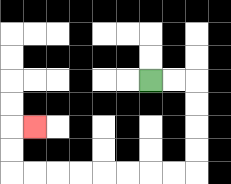{'start': '[6, 3]', 'end': '[1, 5]', 'path_directions': 'R,R,D,D,D,D,L,L,L,L,L,L,L,L,U,U,R', 'path_coordinates': '[[6, 3], [7, 3], [8, 3], [8, 4], [8, 5], [8, 6], [8, 7], [7, 7], [6, 7], [5, 7], [4, 7], [3, 7], [2, 7], [1, 7], [0, 7], [0, 6], [0, 5], [1, 5]]'}